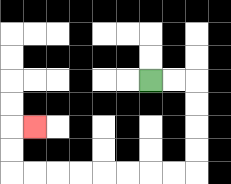{'start': '[6, 3]', 'end': '[1, 5]', 'path_directions': 'R,R,D,D,D,D,L,L,L,L,L,L,L,L,U,U,R', 'path_coordinates': '[[6, 3], [7, 3], [8, 3], [8, 4], [8, 5], [8, 6], [8, 7], [7, 7], [6, 7], [5, 7], [4, 7], [3, 7], [2, 7], [1, 7], [0, 7], [0, 6], [0, 5], [1, 5]]'}